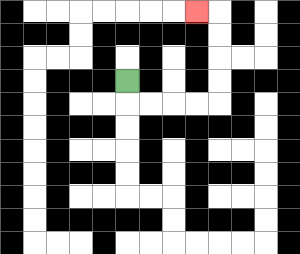{'start': '[5, 3]', 'end': '[8, 0]', 'path_directions': 'D,R,R,R,R,U,U,U,U,L', 'path_coordinates': '[[5, 3], [5, 4], [6, 4], [7, 4], [8, 4], [9, 4], [9, 3], [9, 2], [9, 1], [9, 0], [8, 0]]'}